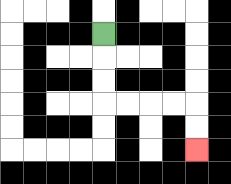{'start': '[4, 1]', 'end': '[8, 6]', 'path_directions': 'D,D,D,R,R,R,R,D,D', 'path_coordinates': '[[4, 1], [4, 2], [4, 3], [4, 4], [5, 4], [6, 4], [7, 4], [8, 4], [8, 5], [8, 6]]'}